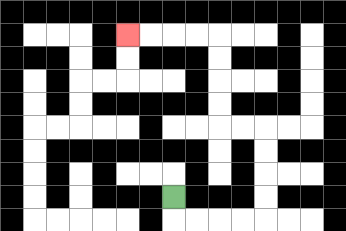{'start': '[7, 8]', 'end': '[5, 1]', 'path_directions': 'D,R,R,R,R,U,U,U,U,L,L,U,U,U,U,L,L,L,L', 'path_coordinates': '[[7, 8], [7, 9], [8, 9], [9, 9], [10, 9], [11, 9], [11, 8], [11, 7], [11, 6], [11, 5], [10, 5], [9, 5], [9, 4], [9, 3], [9, 2], [9, 1], [8, 1], [7, 1], [6, 1], [5, 1]]'}